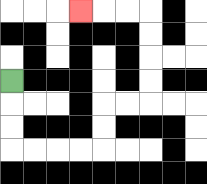{'start': '[0, 3]', 'end': '[3, 0]', 'path_directions': 'D,D,D,R,R,R,R,U,U,R,R,U,U,U,U,L,L,L', 'path_coordinates': '[[0, 3], [0, 4], [0, 5], [0, 6], [1, 6], [2, 6], [3, 6], [4, 6], [4, 5], [4, 4], [5, 4], [6, 4], [6, 3], [6, 2], [6, 1], [6, 0], [5, 0], [4, 0], [3, 0]]'}